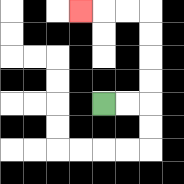{'start': '[4, 4]', 'end': '[3, 0]', 'path_directions': 'R,R,U,U,U,U,L,L,L', 'path_coordinates': '[[4, 4], [5, 4], [6, 4], [6, 3], [6, 2], [6, 1], [6, 0], [5, 0], [4, 0], [3, 0]]'}